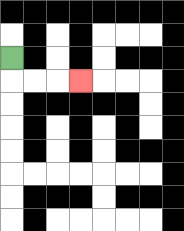{'start': '[0, 2]', 'end': '[3, 3]', 'path_directions': 'D,R,R,R', 'path_coordinates': '[[0, 2], [0, 3], [1, 3], [2, 3], [3, 3]]'}